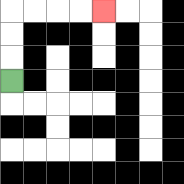{'start': '[0, 3]', 'end': '[4, 0]', 'path_directions': 'U,U,U,R,R,R,R', 'path_coordinates': '[[0, 3], [0, 2], [0, 1], [0, 0], [1, 0], [2, 0], [3, 0], [4, 0]]'}